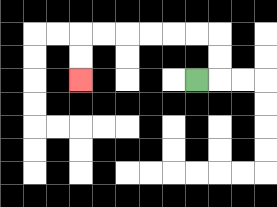{'start': '[8, 3]', 'end': '[3, 3]', 'path_directions': 'R,U,U,L,L,L,L,L,L,D,D', 'path_coordinates': '[[8, 3], [9, 3], [9, 2], [9, 1], [8, 1], [7, 1], [6, 1], [5, 1], [4, 1], [3, 1], [3, 2], [3, 3]]'}